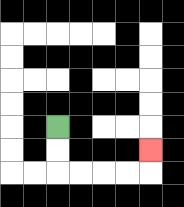{'start': '[2, 5]', 'end': '[6, 6]', 'path_directions': 'D,D,R,R,R,R,U', 'path_coordinates': '[[2, 5], [2, 6], [2, 7], [3, 7], [4, 7], [5, 7], [6, 7], [6, 6]]'}